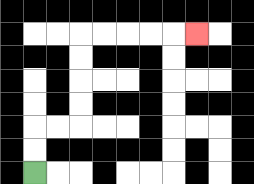{'start': '[1, 7]', 'end': '[8, 1]', 'path_directions': 'U,U,R,R,U,U,U,U,R,R,R,R,R', 'path_coordinates': '[[1, 7], [1, 6], [1, 5], [2, 5], [3, 5], [3, 4], [3, 3], [3, 2], [3, 1], [4, 1], [5, 1], [6, 1], [7, 1], [8, 1]]'}